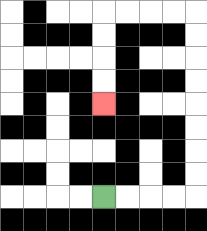{'start': '[4, 8]', 'end': '[4, 4]', 'path_directions': 'R,R,R,R,U,U,U,U,U,U,U,U,L,L,L,L,D,D,D,D', 'path_coordinates': '[[4, 8], [5, 8], [6, 8], [7, 8], [8, 8], [8, 7], [8, 6], [8, 5], [8, 4], [8, 3], [8, 2], [8, 1], [8, 0], [7, 0], [6, 0], [5, 0], [4, 0], [4, 1], [4, 2], [4, 3], [4, 4]]'}